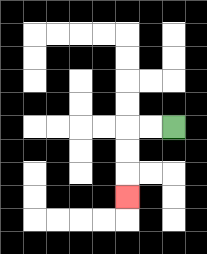{'start': '[7, 5]', 'end': '[5, 8]', 'path_directions': 'L,L,D,D,D', 'path_coordinates': '[[7, 5], [6, 5], [5, 5], [5, 6], [5, 7], [5, 8]]'}